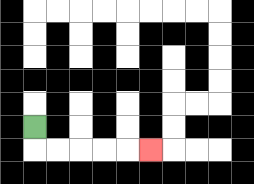{'start': '[1, 5]', 'end': '[6, 6]', 'path_directions': 'D,R,R,R,R,R', 'path_coordinates': '[[1, 5], [1, 6], [2, 6], [3, 6], [4, 6], [5, 6], [6, 6]]'}